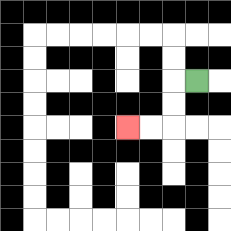{'start': '[8, 3]', 'end': '[5, 5]', 'path_directions': 'L,D,D,L,L', 'path_coordinates': '[[8, 3], [7, 3], [7, 4], [7, 5], [6, 5], [5, 5]]'}